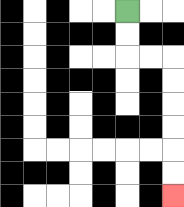{'start': '[5, 0]', 'end': '[7, 8]', 'path_directions': 'D,D,R,R,D,D,D,D,D,D', 'path_coordinates': '[[5, 0], [5, 1], [5, 2], [6, 2], [7, 2], [7, 3], [7, 4], [7, 5], [7, 6], [7, 7], [7, 8]]'}